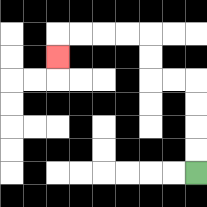{'start': '[8, 7]', 'end': '[2, 2]', 'path_directions': 'U,U,U,U,L,L,U,U,L,L,L,L,D', 'path_coordinates': '[[8, 7], [8, 6], [8, 5], [8, 4], [8, 3], [7, 3], [6, 3], [6, 2], [6, 1], [5, 1], [4, 1], [3, 1], [2, 1], [2, 2]]'}